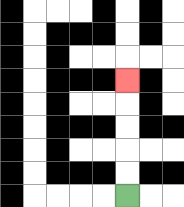{'start': '[5, 8]', 'end': '[5, 3]', 'path_directions': 'U,U,U,U,U', 'path_coordinates': '[[5, 8], [5, 7], [5, 6], [5, 5], [5, 4], [5, 3]]'}